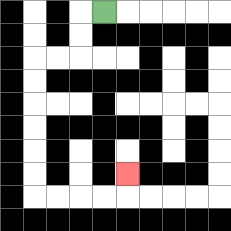{'start': '[4, 0]', 'end': '[5, 7]', 'path_directions': 'L,D,D,L,L,D,D,D,D,D,D,R,R,R,R,U', 'path_coordinates': '[[4, 0], [3, 0], [3, 1], [3, 2], [2, 2], [1, 2], [1, 3], [1, 4], [1, 5], [1, 6], [1, 7], [1, 8], [2, 8], [3, 8], [4, 8], [5, 8], [5, 7]]'}